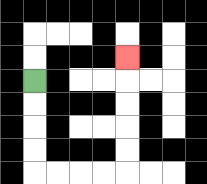{'start': '[1, 3]', 'end': '[5, 2]', 'path_directions': 'D,D,D,D,R,R,R,R,U,U,U,U,U', 'path_coordinates': '[[1, 3], [1, 4], [1, 5], [1, 6], [1, 7], [2, 7], [3, 7], [4, 7], [5, 7], [5, 6], [5, 5], [5, 4], [5, 3], [5, 2]]'}